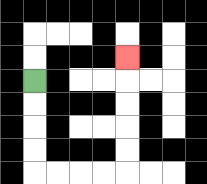{'start': '[1, 3]', 'end': '[5, 2]', 'path_directions': 'D,D,D,D,R,R,R,R,U,U,U,U,U', 'path_coordinates': '[[1, 3], [1, 4], [1, 5], [1, 6], [1, 7], [2, 7], [3, 7], [4, 7], [5, 7], [5, 6], [5, 5], [5, 4], [5, 3], [5, 2]]'}